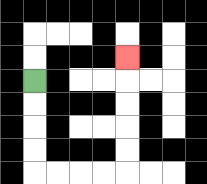{'start': '[1, 3]', 'end': '[5, 2]', 'path_directions': 'D,D,D,D,R,R,R,R,U,U,U,U,U', 'path_coordinates': '[[1, 3], [1, 4], [1, 5], [1, 6], [1, 7], [2, 7], [3, 7], [4, 7], [5, 7], [5, 6], [5, 5], [5, 4], [5, 3], [5, 2]]'}